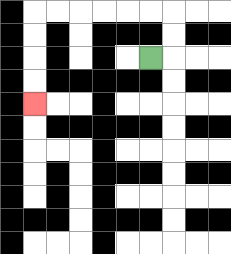{'start': '[6, 2]', 'end': '[1, 4]', 'path_directions': 'R,U,U,L,L,L,L,L,L,D,D,D,D', 'path_coordinates': '[[6, 2], [7, 2], [7, 1], [7, 0], [6, 0], [5, 0], [4, 0], [3, 0], [2, 0], [1, 0], [1, 1], [1, 2], [1, 3], [1, 4]]'}